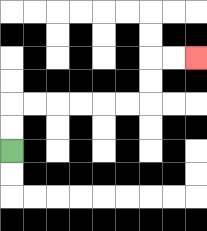{'start': '[0, 6]', 'end': '[8, 2]', 'path_directions': 'U,U,R,R,R,R,R,R,U,U,R,R', 'path_coordinates': '[[0, 6], [0, 5], [0, 4], [1, 4], [2, 4], [3, 4], [4, 4], [5, 4], [6, 4], [6, 3], [6, 2], [7, 2], [8, 2]]'}